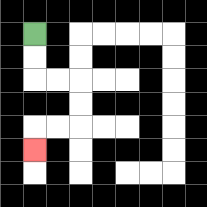{'start': '[1, 1]', 'end': '[1, 6]', 'path_directions': 'D,D,R,R,D,D,L,L,D', 'path_coordinates': '[[1, 1], [1, 2], [1, 3], [2, 3], [3, 3], [3, 4], [3, 5], [2, 5], [1, 5], [1, 6]]'}